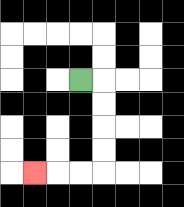{'start': '[3, 3]', 'end': '[1, 7]', 'path_directions': 'R,D,D,D,D,L,L,L', 'path_coordinates': '[[3, 3], [4, 3], [4, 4], [4, 5], [4, 6], [4, 7], [3, 7], [2, 7], [1, 7]]'}